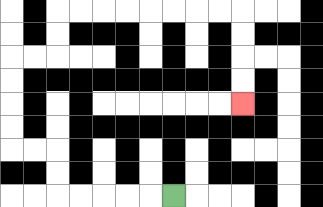{'start': '[7, 8]', 'end': '[10, 4]', 'path_directions': 'L,L,L,L,L,U,U,L,L,U,U,U,U,R,R,U,U,R,R,R,R,R,R,R,R,D,D,D,D', 'path_coordinates': '[[7, 8], [6, 8], [5, 8], [4, 8], [3, 8], [2, 8], [2, 7], [2, 6], [1, 6], [0, 6], [0, 5], [0, 4], [0, 3], [0, 2], [1, 2], [2, 2], [2, 1], [2, 0], [3, 0], [4, 0], [5, 0], [6, 0], [7, 0], [8, 0], [9, 0], [10, 0], [10, 1], [10, 2], [10, 3], [10, 4]]'}